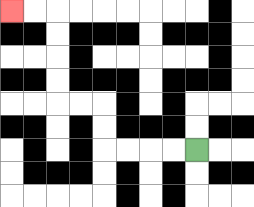{'start': '[8, 6]', 'end': '[0, 0]', 'path_directions': 'L,L,L,L,U,U,L,L,U,U,U,U,L,L', 'path_coordinates': '[[8, 6], [7, 6], [6, 6], [5, 6], [4, 6], [4, 5], [4, 4], [3, 4], [2, 4], [2, 3], [2, 2], [2, 1], [2, 0], [1, 0], [0, 0]]'}